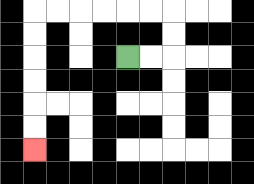{'start': '[5, 2]', 'end': '[1, 6]', 'path_directions': 'R,R,U,U,L,L,L,L,L,L,D,D,D,D,D,D', 'path_coordinates': '[[5, 2], [6, 2], [7, 2], [7, 1], [7, 0], [6, 0], [5, 0], [4, 0], [3, 0], [2, 0], [1, 0], [1, 1], [1, 2], [1, 3], [1, 4], [1, 5], [1, 6]]'}